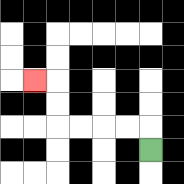{'start': '[6, 6]', 'end': '[1, 3]', 'path_directions': 'U,L,L,L,L,U,U,L', 'path_coordinates': '[[6, 6], [6, 5], [5, 5], [4, 5], [3, 5], [2, 5], [2, 4], [2, 3], [1, 3]]'}